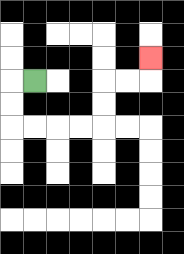{'start': '[1, 3]', 'end': '[6, 2]', 'path_directions': 'L,D,D,R,R,R,R,U,U,R,R,U', 'path_coordinates': '[[1, 3], [0, 3], [0, 4], [0, 5], [1, 5], [2, 5], [3, 5], [4, 5], [4, 4], [4, 3], [5, 3], [6, 3], [6, 2]]'}